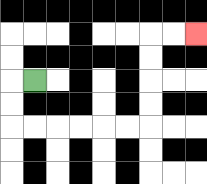{'start': '[1, 3]', 'end': '[8, 1]', 'path_directions': 'L,D,D,R,R,R,R,R,R,U,U,U,U,R,R', 'path_coordinates': '[[1, 3], [0, 3], [0, 4], [0, 5], [1, 5], [2, 5], [3, 5], [4, 5], [5, 5], [6, 5], [6, 4], [6, 3], [6, 2], [6, 1], [7, 1], [8, 1]]'}